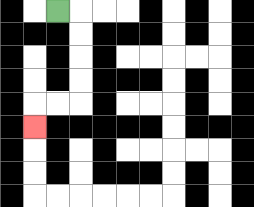{'start': '[2, 0]', 'end': '[1, 5]', 'path_directions': 'R,D,D,D,D,L,L,D', 'path_coordinates': '[[2, 0], [3, 0], [3, 1], [3, 2], [3, 3], [3, 4], [2, 4], [1, 4], [1, 5]]'}